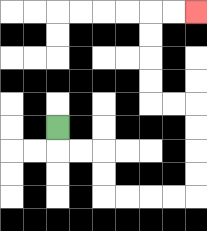{'start': '[2, 5]', 'end': '[8, 0]', 'path_directions': 'D,R,R,D,D,R,R,R,R,U,U,U,U,L,L,U,U,U,U,R,R', 'path_coordinates': '[[2, 5], [2, 6], [3, 6], [4, 6], [4, 7], [4, 8], [5, 8], [6, 8], [7, 8], [8, 8], [8, 7], [8, 6], [8, 5], [8, 4], [7, 4], [6, 4], [6, 3], [6, 2], [6, 1], [6, 0], [7, 0], [8, 0]]'}